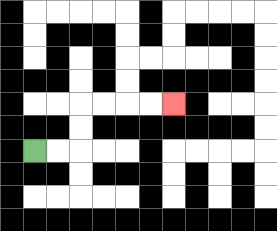{'start': '[1, 6]', 'end': '[7, 4]', 'path_directions': 'R,R,U,U,R,R,R,R', 'path_coordinates': '[[1, 6], [2, 6], [3, 6], [3, 5], [3, 4], [4, 4], [5, 4], [6, 4], [7, 4]]'}